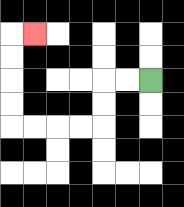{'start': '[6, 3]', 'end': '[1, 1]', 'path_directions': 'L,L,D,D,L,L,L,L,U,U,U,U,R', 'path_coordinates': '[[6, 3], [5, 3], [4, 3], [4, 4], [4, 5], [3, 5], [2, 5], [1, 5], [0, 5], [0, 4], [0, 3], [0, 2], [0, 1], [1, 1]]'}